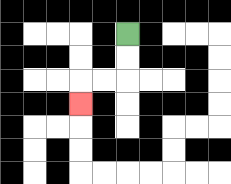{'start': '[5, 1]', 'end': '[3, 4]', 'path_directions': 'D,D,L,L,D', 'path_coordinates': '[[5, 1], [5, 2], [5, 3], [4, 3], [3, 3], [3, 4]]'}